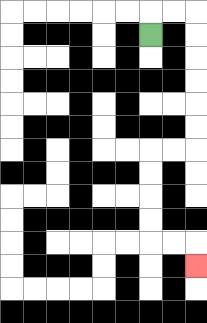{'start': '[6, 1]', 'end': '[8, 11]', 'path_directions': 'U,R,R,D,D,D,D,D,D,L,L,D,D,D,D,R,R,D', 'path_coordinates': '[[6, 1], [6, 0], [7, 0], [8, 0], [8, 1], [8, 2], [8, 3], [8, 4], [8, 5], [8, 6], [7, 6], [6, 6], [6, 7], [6, 8], [6, 9], [6, 10], [7, 10], [8, 10], [8, 11]]'}